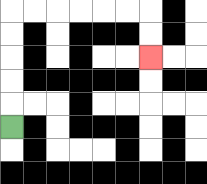{'start': '[0, 5]', 'end': '[6, 2]', 'path_directions': 'U,U,U,U,U,R,R,R,R,R,R,D,D', 'path_coordinates': '[[0, 5], [0, 4], [0, 3], [0, 2], [0, 1], [0, 0], [1, 0], [2, 0], [3, 0], [4, 0], [5, 0], [6, 0], [6, 1], [6, 2]]'}